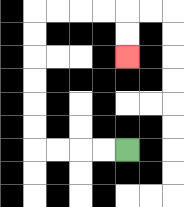{'start': '[5, 6]', 'end': '[5, 2]', 'path_directions': 'L,L,L,L,U,U,U,U,U,U,R,R,R,R,D,D', 'path_coordinates': '[[5, 6], [4, 6], [3, 6], [2, 6], [1, 6], [1, 5], [1, 4], [1, 3], [1, 2], [1, 1], [1, 0], [2, 0], [3, 0], [4, 0], [5, 0], [5, 1], [5, 2]]'}